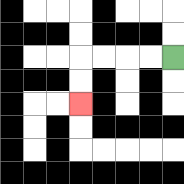{'start': '[7, 2]', 'end': '[3, 4]', 'path_directions': 'L,L,L,L,D,D', 'path_coordinates': '[[7, 2], [6, 2], [5, 2], [4, 2], [3, 2], [3, 3], [3, 4]]'}